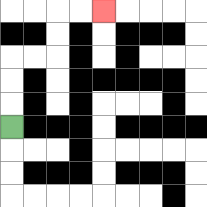{'start': '[0, 5]', 'end': '[4, 0]', 'path_directions': 'U,U,U,R,R,U,U,R,R', 'path_coordinates': '[[0, 5], [0, 4], [0, 3], [0, 2], [1, 2], [2, 2], [2, 1], [2, 0], [3, 0], [4, 0]]'}